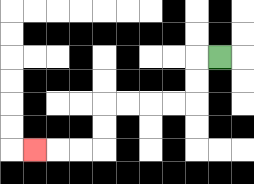{'start': '[9, 2]', 'end': '[1, 6]', 'path_directions': 'L,D,D,L,L,L,L,D,D,L,L,L', 'path_coordinates': '[[9, 2], [8, 2], [8, 3], [8, 4], [7, 4], [6, 4], [5, 4], [4, 4], [4, 5], [4, 6], [3, 6], [2, 6], [1, 6]]'}